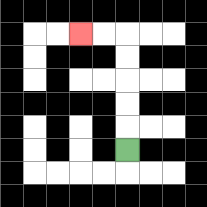{'start': '[5, 6]', 'end': '[3, 1]', 'path_directions': 'U,U,U,U,U,L,L', 'path_coordinates': '[[5, 6], [5, 5], [5, 4], [5, 3], [5, 2], [5, 1], [4, 1], [3, 1]]'}